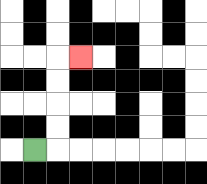{'start': '[1, 6]', 'end': '[3, 2]', 'path_directions': 'R,U,U,U,U,R', 'path_coordinates': '[[1, 6], [2, 6], [2, 5], [2, 4], [2, 3], [2, 2], [3, 2]]'}